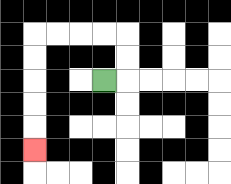{'start': '[4, 3]', 'end': '[1, 6]', 'path_directions': 'R,U,U,L,L,L,L,D,D,D,D,D', 'path_coordinates': '[[4, 3], [5, 3], [5, 2], [5, 1], [4, 1], [3, 1], [2, 1], [1, 1], [1, 2], [1, 3], [1, 4], [1, 5], [1, 6]]'}